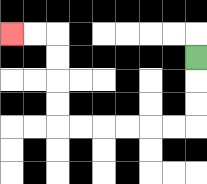{'start': '[8, 2]', 'end': '[0, 1]', 'path_directions': 'D,D,D,L,L,L,L,L,L,U,U,U,U,L,L', 'path_coordinates': '[[8, 2], [8, 3], [8, 4], [8, 5], [7, 5], [6, 5], [5, 5], [4, 5], [3, 5], [2, 5], [2, 4], [2, 3], [2, 2], [2, 1], [1, 1], [0, 1]]'}